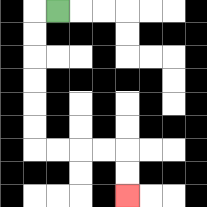{'start': '[2, 0]', 'end': '[5, 8]', 'path_directions': 'L,D,D,D,D,D,D,R,R,R,R,D,D', 'path_coordinates': '[[2, 0], [1, 0], [1, 1], [1, 2], [1, 3], [1, 4], [1, 5], [1, 6], [2, 6], [3, 6], [4, 6], [5, 6], [5, 7], [5, 8]]'}